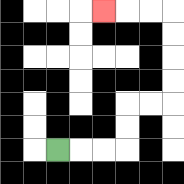{'start': '[2, 6]', 'end': '[4, 0]', 'path_directions': 'R,R,R,U,U,R,R,U,U,U,U,L,L,L', 'path_coordinates': '[[2, 6], [3, 6], [4, 6], [5, 6], [5, 5], [5, 4], [6, 4], [7, 4], [7, 3], [7, 2], [7, 1], [7, 0], [6, 0], [5, 0], [4, 0]]'}